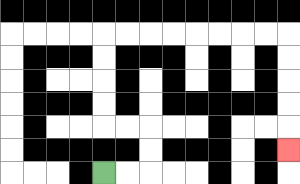{'start': '[4, 7]', 'end': '[12, 6]', 'path_directions': 'R,R,U,U,L,L,U,U,U,U,R,R,R,R,R,R,R,R,D,D,D,D,D', 'path_coordinates': '[[4, 7], [5, 7], [6, 7], [6, 6], [6, 5], [5, 5], [4, 5], [4, 4], [4, 3], [4, 2], [4, 1], [5, 1], [6, 1], [7, 1], [8, 1], [9, 1], [10, 1], [11, 1], [12, 1], [12, 2], [12, 3], [12, 4], [12, 5], [12, 6]]'}